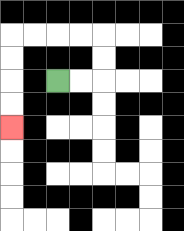{'start': '[2, 3]', 'end': '[0, 5]', 'path_directions': 'R,R,U,U,L,L,L,L,D,D,D,D', 'path_coordinates': '[[2, 3], [3, 3], [4, 3], [4, 2], [4, 1], [3, 1], [2, 1], [1, 1], [0, 1], [0, 2], [0, 3], [0, 4], [0, 5]]'}